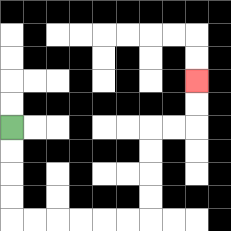{'start': '[0, 5]', 'end': '[8, 3]', 'path_directions': 'D,D,D,D,R,R,R,R,R,R,U,U,U,U,R,R,U,U', 'path_coordinates': '[[0, 5], [0, 6], [0, 7], [0, 8], [0, 9], [1, 9], [2, 9], [3, 9], [4, 9], [5, 9], [6, 9], [6, 8], [6, 7], [6, 6], [6, 5], [7, 5], [8, 5], [8, 4], [8, 3]]'}